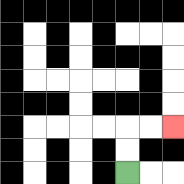{'start': '[5, 7]', 'end': '[7, 5]', 'path_directions': 'U,U,R,R', 'path_coordinates': '[[5, 7], [5, 6], [5, 5], [6, 5], [7, 5]]'}